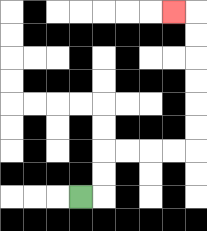{'start': '[3, 8]', 'end': '[7, 0]', 'path_directions': 'R,U,U,R,R,R,R,U,U,U,U,U,U,L', 'path_coordinates': '[[3, 8], [4, 8], [4, 7], [4, 6], [5, 6], [6, 6], [7, 6], [8, 6], [8, 5], [8, 4], [8, 3], [8, 2], [8, 1], [8, 0], [7, 0]]'}